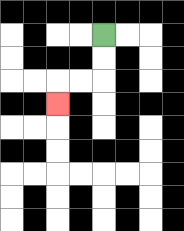{'start': '[4, 1]', 'end': '[2, 4]', 'path_directions': 'D,D,L,L,D', 'path_coordinates': '[[4, 1], [4, 2], [4, 3], [3, 3], [2, 3], [2, 4]]'}